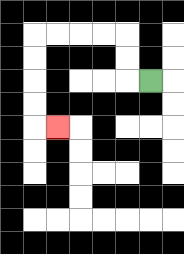{'start': '[6, 3]', 'end': '[2, 5]', 'path_directions': 'L,U,U,L,L,L,L,D,D,D,D,R', 'path_coordinates': '[[6, 3], [5, 3], [5, 2], [5, 1], [4, 1], [3, 1], [2, 1], [1, 1], [1, 2], [1, 3], [1, 4], [1, 5], [2, 5]]'}